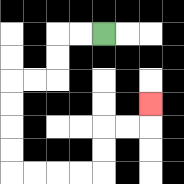{'start': '[4, 1]', 'end': '[6, 4]', 'path_directions': 'L,L,D,D,L,L,D,D,D,D,R,R,R,R,U,U,R,R,U', 'path_coordinates': '[[4, 1], [3, 1], [2, 1], [2, 2], [2, 3], [1, 3], [0, 3], [0, 4], [0, 5], [0, 6], [0, 7], [1, 7], [2, 7], [3, 7], [4, 7], [4, 6], [4, 5], [5, 5], [6, 5], [6, 4]]'}